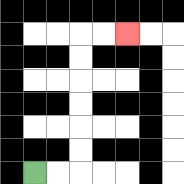{'start': '[1, 7]', 'end': '[5, 1]', 'path_directions': 'R,R,U,U,U,U,U,U,R,R', 'path_coordinates': '[[1, 7], [2, 7], [3, 7], [3, 6], [3, 5], [3, 4], [3, 3], [3, 2], [3, 1], [4, 1], [5, 1]]'}